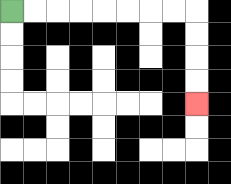{'start': '[0, 0]', 'end': '[8, 4]', 'path_directions': 'R,R,R,R,R,R,R,R,D,D,D,D', 'path_coordinates': '[[0, 0], [1, 0], [2, 0], [3, 0], [4, 0], [5, 0], [6, 0], [7, 0], [8, 0], [8, 1], [8, 2], [8, 3], [8, 4]]'}